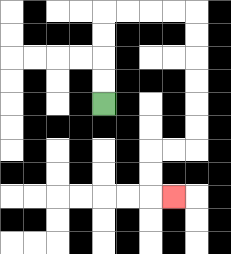{'start': '[4, 4]', 'end': '[7, 8]', 'path_directions': 'U,U,U,U,R,R,R,R,D,D,D,D,D,D,L,L,D,D,R', 'path_coordinates': '[[4, 4], [4, 3], [4, 2], [4, 1], [4, 0], [5, 0], [6, 0], [7, 0], [8, 0], [8, 1], [8, 2], [8, 3], [8, 4], [8, 5], [8, 6], [7, 6], [6, 6], [6, 7], [6, 8], [7, 8]]'}